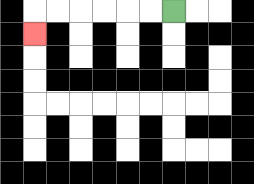{'start': '[7, 0]', 'end': '[1, 1]', 'path_directions': 'L,L,L,L,L,L,D', 'path_coordinates': '[[7, 0], [6, 0], [5, 0], [4, 0], [3, 0], [2, 0], [1, 0], [1, 1]]'}